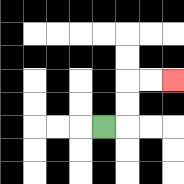{'start': '[4, 5]', 'end': '[7, 3]', 'path_directions': 'R,U,U,R,R', 'path_coordinates': '[[4, 5], [5, 5], [5, 4], [5, 3], [6, 3], [7, 3]]'}